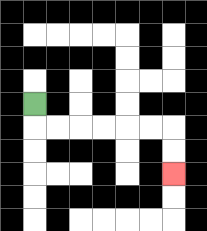{'start': '[1, 4]', 'end': '[7, 7]', 'path_directions': 'D,R,R,R,R,R,R,D,D', 'path_coordinates': '[[1, 4], [1, 5], [2, 5], [3, 5], [4, 5], [5, 5], [6, 5], [7, 5], [7, 6], [7, 7]]'}